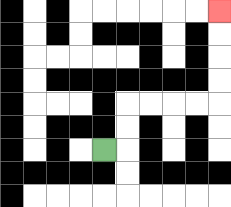{'start': '[4, 6]', 'end': '[9, 0]', 'path_directions': 'R,U,U,R,R,R,R,U,U,U,U', 'path_coordinates': '[[4, 6], [5, 6], [5, 5], [5, 4], [6, 4], [7, 4], [8, 4], [9, 4], [9, 3], [9, 2], [9, 1], [9, 0]]'}